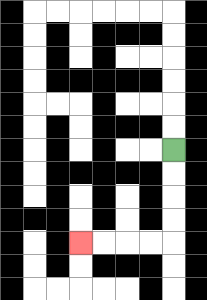{'start': '[7, 6]', 'end': '[3, 10]', 'path_directions': 'D,D,D,D,L,L,L,L', 'path_coordinates': '[[7, 6], [7, 7], [7, 8], [7, 9], [7, 10], [6, 10], [5, 10], [4, 10], [3, 10]]'}